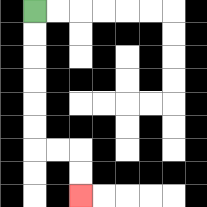{'start': '[1, 0]', 'end': '[3, 8]', 'path_directions': 'D,D,D,D,D,D,R,R,D,D', 'path_coordinates': '[[1, 0], [1, 1], [1, 2], [1, 3], [1, 4], [1, 5], [1, 6], [2, 6], [3, 6], [3, 7], [3, 8]]'}